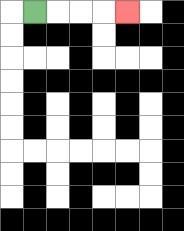{'start': '[1, 0]', 'end': '[5, 0]', 'path_directions': 'R,R,R,R', 'path_coordinates': '[[1, 0], [2, 0], [3, 0], [4, 0], [5, 0]]'}